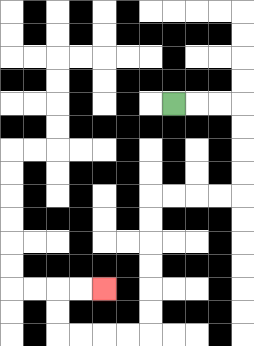{'start': '[7, 4]', 'end': '[4, 12]', 'path_directions': 'R,R,R,D,D,D,D,L,L,L,L,D,D,D,D,D,D,L,L,L,L,U,U,R,R', 'path_coordinates': '[[7, 4], [8, 4], [9, 4], [10, 4], [10, 5], [10, 6], [10, 7], [10, 8], [9, 8], [8, 8], [7, 8], [6, 8], [6, 9], [6, 10], [6, 11], [6, 12], [6, 13], [6, 14], [5, 14], [4, 14], [3, 14], [2, 14], [2, 13], [2, 12], [3, 12], [4, 12]]'}